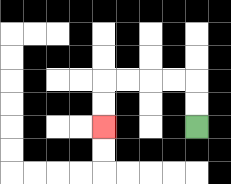{'start': '[8, 5]', 'end': '[4, 5]', 'path_directions': 'U,U,L,L,L,L,D,D', 'path_coordinates': '[[8, 5], [8, 4], [8, 3], [7, 3], [6, 3], [5, 3], [4, 3], [4, 4], [4, 5]]'}